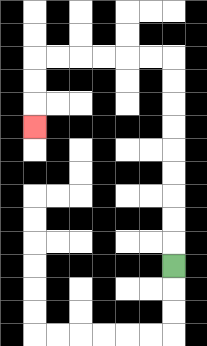{'start': '[7, 11]', 'end': '[1, 5]', 'path_directions': 'U,U,U,U,U,U,U,U,U,L,L,L,L,L,L,D,D,D', 'path_coordinates': '[[7, 11], [7, 10], [7, 9], [7, 8], [7, 7], [7, 6], [7, 5], [7, 4], [7, 3], [7, 2], [6, 2], [5, 2], [4, 2], [3, 2], [2, 2], [1, 2], [1, 3], [1, 4], [1, 5]]'}